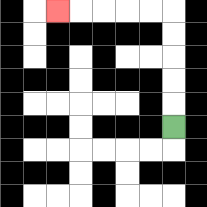{'start': '[7, 5]', 'end': '[2, 0]', 'path_directions': 'U,U,U,U,U,L,L,L,L,L', 'path_coordinates': '[[7, 5], [7, 4], [7, 3], [7, 2], [7, 1], [7, 0], [6, 0], [5, 0], [4, 0], [3, 0], [2, 0]]'}